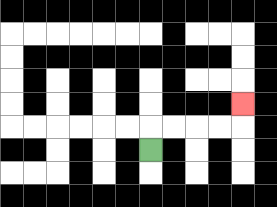{'start': '[6, 6]', 'end': '[10, 4]', 'path_directions': 'U,R,R,R,R,U', 'path_coordinates': '[[6, 6], [6, 5], [7, 5], [8, 5], [9, 5], [10, 5], [10, 4]]'}